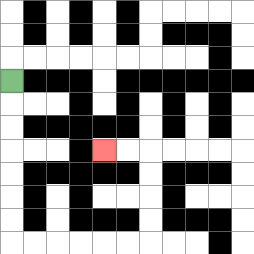{'start': '[0, 3]', 'end': '[4, 6]', 'path_directions': 'D,D,D,D,D,D,D,R,R,R,R,R,R,U,U,U,U,L,L', 'path_coordinates': '[[0, 3], [0, 4], [0, 5], [0, 6], [0, 7], [0, 8], [0, 9], [0, 10], [1, 10], [2, 10], [3, 10], [4, 10], [5, 10], [6, 10], [6, 9], [6, 8], [6, 7], [6, 6], [5, 6], [4, 6]]'}